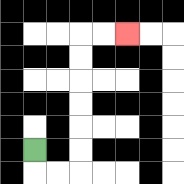{'start': '[1, 6]', 'end': '[5, 1]', 'path_directions': 'D,R,R,U,U,U,U,U,U,R,R', 'path_coordinates': '[[1, 6], [1, 7], [2, 7], [3, 7], [3, 6], [3, 5], [3, 4], [3, 3], [3, 2], [3, 1], [4, 1], [5, 1]]'}